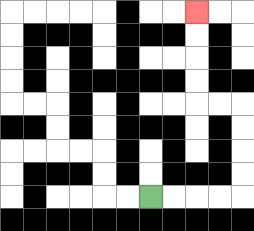{'start': '[6, 8]', 'end': '[8, 0]', 'path_directions': 'R,R,R,R,U,U,U,U,L,L,U,U,U,U', 'path_coordinates': '[[6, 8], [7, 8], [8, 8], [9, 8], [10, 8], [10, 7], [10, 6], [10, 5], [10, 4], [9, 4], [8, 4], [8, 3], [8, 2], [8, 1], [8, 0]]'}